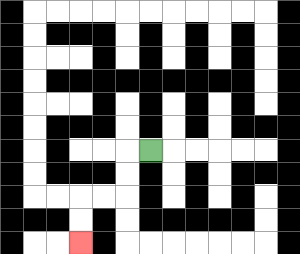{'start': '[6, 6]', 'end': '[3, 10]', 'path_directions': 'L,D,D,L,L,D,D', 'path_coordinates': '[[6, 6], [5, 6], [5, 7], [5, 8], [4, 8], [3, 8], [3, 9], [3, 10]]'}